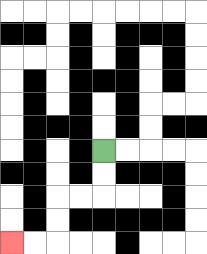{'start': '[4, 6]', 'end': '[0, 10]', 'path_directions': 'D,D,L,L,D,D,L,L', 'path_coordinates': '[[4, 6], [4, 7], [4, 8], [3, 8], [2, 8], [2, 9], [2, 10], [1, 10], [0, 10]]'}